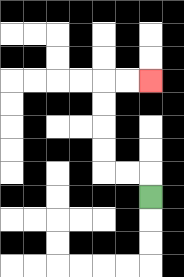{'start': '[6, 8]', 'end': '[6, 3]', 'path_directions': 'U,L,L,U,U,U,U,R,R', 'path_coordinates': '[[6, 8], [6, 7], [5, 7], [4, 7], [4, 6], [4, 5], [4, 4], [4, 3], [5, 3], [6, 3]]'}